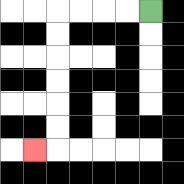{'start': '[6, 0]', 'end': '[1, 6]', 'path_directions': 'L,L,L,L,D,D,D,D,D,D,L', 'path_coordinates': '[[6, 0], [5, 0], [4, 0], [3, 0], [2, 0], [2, 1], [2, 2], [2, 3], [2, 4], [2, 5], [2, 6], [1, 6]]'}